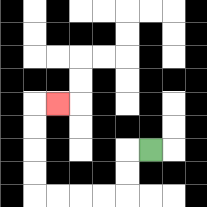{'start': '[6, 6]', 'end': '[2, 4]', 'path_directions': 'L,D,D,L,L,L,L,U,U,U,U,R', 'path_coordinates': '[[6, 6], [5, 6], [5, 7], [5, 8], [4, 8], [3, 8], [2, 8], [1, 8], [1, 7], [1, 6], [1, 5], [1, 4], [2, 4]]'}